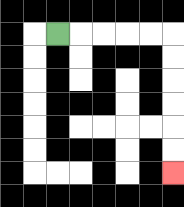{'start': '[2, 1]', 'end': '[7, 7]', 'path_directions': 'R,R,R,R,R,D,D,D,D,D,D', 'path_coordinates': '[[2, 1], [3, 1], [4, 1], [5, 1], [6, 1], [7, 1], [7, 2], [7, 3], [7, 4], [7, 5], [7, 6], [7, 7]]'}